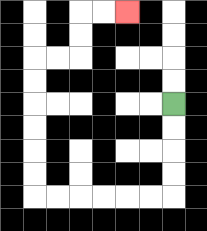{'start': '[7, 4]', 'end': '[5, 0]', 'path_directions': 'D,D,D,D,L,L,L,L,L,L,U,U,U,U,U,U,R,R,U,U,R,R', 'path_coordinates': '[[7, 4], [7, 5], [7, 6], [7, 7], [7, 8], [6, 8], [5, 8], [4, 8], [3, 8], [2, 8], [1, 8], [1, 7], [1, 6], [1, 5], [1, 4], [1, 3], [1, 2], [2, 2], [3, 2], [3, 1], [3, 0], [4, 0], [5, 0]]'}